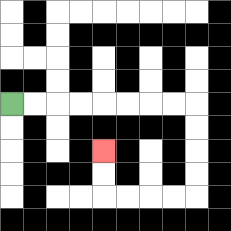{'start': '[0, 4]', 'end': '[4, 6]', 'path_directions': 'R,R,R,R,R,R,R,R,D,D,D,D,L,L,L,L,U,U', 'path_coordinates': '[[0, 4], [1, 4], [2, 4], [3, 4], [4, 4], [5, 4], [6, 4], [7, 4], [8, 4], [8, 5], [8, 6], [8, 7], [8, 8], [7, 8], [6, 8], [5, 8], [4, 8], [4, 7], [4, 6]]'}